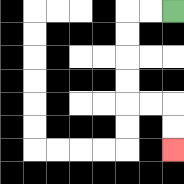{'start': '[7, 0]', 'end': '[7, 6]', 'path_directions': 'L,L,D,D,D,D,R,R,D,D', 'path_coordinates': '[[7, 0], [6, 0], [5, 0], [5, 1], [5, 2], [5, 3], [5, 4], [6, 4], [7, 4], [7, 5], [7, 6]]'}